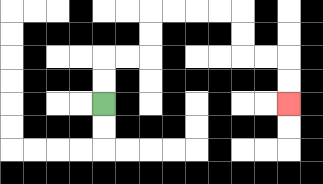{'start': '[4, 4]', 'end': '[12, 4]', 'path_directions': 'U,U,R,R,U,U,R,R,R,R,D,D,R,R,D,D', 'path_coordinates': '[[4, 4], [4, 3], [4, 2], [5, 2], [6, 2], [6, 1], [6, 0], [7, 0], [8, 0], [9, 0], [10, 0], [10, 1], [10, 2], [11, 2], [12, 2], [12, 3], [12, 4]]'}